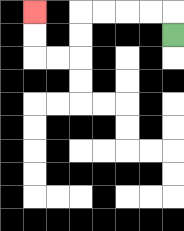{'start': '[7, 1]', 'end': '[1, 0]', 'path_directions': 'U,L,L,L,L,D,D,L,L,U,U', 'path_coordinates': '[[7, 1], [7, 0], [6, 0], [5, 0], [4, 0], [3, 0], [3, 1], [3, 2], [2, 2], [1, 2], [1, 1], [1, 0]]'}